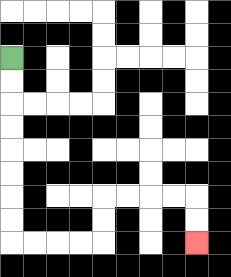{'start': '[0, 2]', 'end': '[8, 10]', 'path_directions': 'D,D,D,D,D,D,D,D,R,R,R,R,U,U,R,R,R,R,D,D', 'path_coordinates': '[[0, 2], [0, 3], [0, 4], [0, 5], [0, 6], [0, 7], [0, 8], [0, 9], [0, 10], [1, 10], [2, 10], [3, 10], [4, 10], [4, 9], [4, 8], [5, 8], [6, 8], [7, 8], [8, 8], [8, 9], [8, 10]]'}